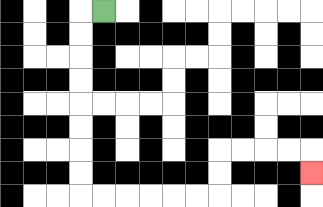{'start': '[4, 0]', 'end': '[13, 7]', 'path_directions': 'L,D,D,D,D,D,D,D,D,R,R,R,R,R,R,U,U,R,R,R,R,D', 'path_coordinates': '[[4, 0], [3, 0], [3, 1], [3, 2], [3, 3], [3, 4], [3, 5], [3, 6], [3, 7], [3, 8], [4, 8], [5, 8], [6, 8], [7, 8], [8, 8], [9, 8], [9, 7], [9, 6], [10, 6], [11, 6], [12, 6], [13, 6], [13, 7]]'}